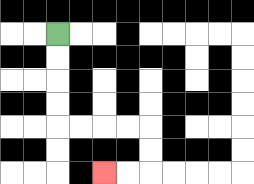{'start': '[2, 1]', 'end': '[4, 7]', 'path_directions': 'D,D,D,D,R,R,R,R,D,D,L,L', 'path_coordinates': '[[2, 1], [2, 2], [2, 3], [2, 4], [2, 5], [3, 5], [4, 5], [5, 5], [6, 5], [6, 6], [6, 7], [5, 7], [4, 7]]'}